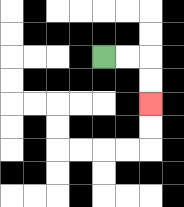{'start': '[4, 2]', 'end': '[6, 4]', 'path_directions': 'R,R,D,D', 'path_coordinates': '[[4, 2], [5, 2], [6, 2], [6, 3], [6, 4]]'}